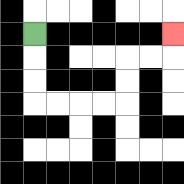{'start': '[1, 1]', 'end': '[7, 1]', 'path_directions': 'D,D,D,R,R,R,R,U,U,R,R,U', 'path_coordinates': '[[1, 1], [1, 2], [1, 3], [1, 4], [2, 4], [3, 4], [4, 4], [5, 4], [5, 3], [5, 2], [6, 2], [7, 2], [7, 1]]'}